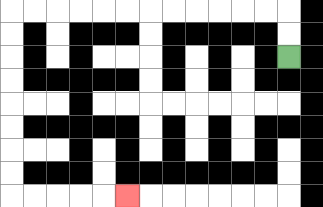{'start': '[12, 2]', 'end': '[5, 8]', 'path_directions': 'U,U,L,L,L,L,L,L,L,L,L,L,L,L,D,D,D,D,D,D,D,D,R,R,R,R,R', 'path_coordinates': '[[12, 2], [12, 1], [12, 0], [11, 0], [10, 0], [9, 0], [8, 0], [7, 0], [6, 0], [5, 0], [4, 0], [3, 0], [2, 0], [1, 0], [0, 0], [0, 1], [0, 2], [0, 3], [0, 4], [0, 5], [0, 6], [0, 7], [0, 8], [1, 8], [2, 8], [3, 8], [4, 8], [5, 8]]'}